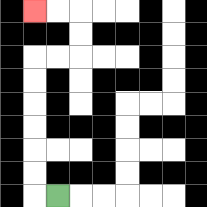{'start': '[2, 8]', 'end': '[1, 0]', 'path_directions': 'L,U,U,U,U,U,U,R,R,U,U,L,L', 'path_coordinates': '[[2, 8], [1, 8], [1, 7], [1, 6], [1, 5], [1, 4], [1, 3], [1, 2], [2, 2], [3, 2], [3, 1], [3, 0], [2, 0], [1, 0]]'}